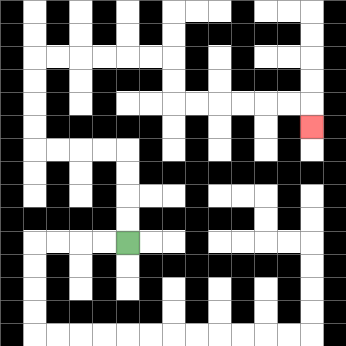{'start': '[5, 10]', 'end': '[13, 5]', 'path_directions': 'U,U,U,U,L,L,L,L,U,U,U,U,R,R,R,R,R,R,D,D,R,R,R,R,R,R,D', 'path_coordinates': '[[5, 10], [5, 9], [5, 8], [5, 7], [5, 6], [4, 6], [3, 6], [2, 6], [1, 6], [1, 5], [1, 4], [1, 3], [1, 2], [2, 2], [3, 2], [4, 2], [5, 2], [6, 2], [7, 2], [7, 3], [7, 4], [8, 4], [9, 4], [10, 4], [11, 4], [12, 4], [13, 4], [13, 5]]'}